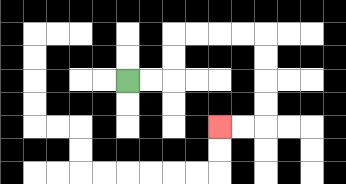{'start': '[5, 3]', 'end': '[9, 5]', 'path_directions': 'R,R,U,U,R,R,R,R,D,D,D,D,L,L', 'path_coordinates': '[[5, 3], [6, 3], [7, 3], [7, 2], [7, 1], [8, 1], [9, 1], [10, 1], [11, 1], [11, 2], [11, 3], [11, 4], [11, 5], [10, 5], [9, 5]]'}